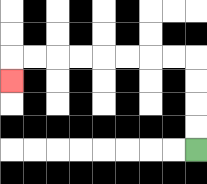{'start': '[8, 6]', 'end': '[0, 3]', 'path_directions': 'U,U,U,U,L,L,L,L,L,L,L,L,D', 'path_coordinates': '[[8, 6], [8, 5], [8, 4], [8, 3], [8, 2], [7, 2], [6, 2], [5, 2], [4, 2], [3, 2], [2, 2], [1, 2], [0, 2], [0, 3]]'}